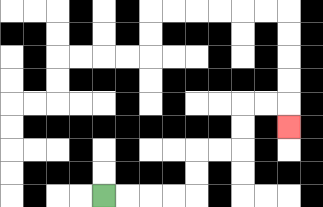{'start': '[4, 8]', 'end': '[12, 5]', 'path_directions': 'R,R,R,R,U,U,R,R,U,U,R,R,D', 'path_coordinates': '[[4, 8], [5, 8], [6, 8], [7, 8], [8, 8], [8, 7], [8, 6], [9, 6], [10, 6], [10, 5], [10, 4], [11, 4], [12, 4], [12, 5]]'}